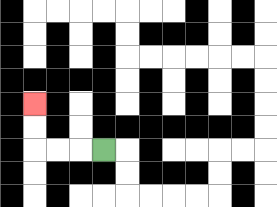{'start': '[4, 6]', 'end': '[1, 4]', 'path_directions': 'L,L,L,U,U', 'path_coordinates': '[[4, 6], [3, 6], [2, 6], [1, 6], [1, 5], [1, 4]]'}